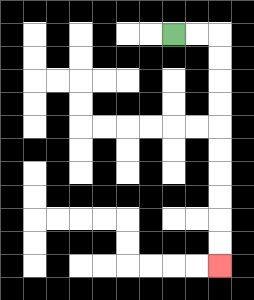{'start': '[7, 1]', 'end': '[9, 11]', 'path_directions': 'R,R,D,D,D,D,D,D,D,D,D,D', 'path_coordinates': '[[7, 1], [8, 1], [9, 1], [9, 2], [9, 3], [9, 4], [9, 5], [9, 6], [9, 7], [9, 8], [9, 9], [9, 10], [9, 11]]'}